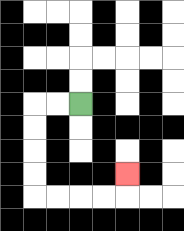{'start': '[3, 4]', 'end': '[5, 7]', 'path_directions': 'L,L,D,D,D,D,R,R,R,R,U', 'path_coordinates': '[[3, 4], [2, 4], [1, 4], [1, 5], [1, 6], [1, 7], [1, 8], [2, 8], [3, 8], [4, 8], [5, 8], [5, 7]]'}